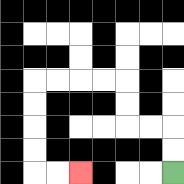{'start': '[7, 7]', 'end': '[3, 7]', 'path_directions': 'U,U,L,L,U,U,L,L,L,L,D,D,D,D,R,R', 'path_coordinates': '[[7, 7], [7, 6], [7, 5], [6, 5], [5, 5], [5, 4], [5, 3], [4, 3], [3, 3], [2, 3], [1, 3], [1, 4], [1, 5], [1, 6], [1, 7], [2, 7], [3, 7]]'}